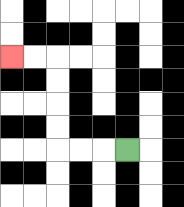{'start': '[5, 6]', 'end': '[0, 2]', 'path_directions': 'L,L,L,U,U,U,U,L,L', 'path_coordinates': '[[5, 6], [4, 6], [3, 6], [2, 6], [2, 5], [2, 4], [2, 3], [2, 2], [1, 2], [0, 2]]'}